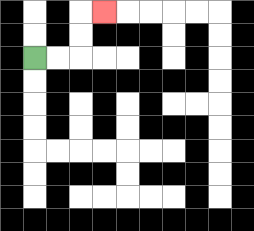{'start': '[1, 2]', 'end': '[4, 0]', 'path_directions': 'R,R,U,U,R', 'path_coordinates': '[[1, 2], [2, 2], [3, 2], [3, 1], [3, 0], [4, 0]]'}